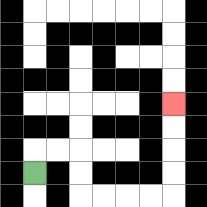{'start': '[1, 7]', 'end': '[7, 4]', 'path_directions': 'U,R,R,D,D,R,R,R,R,U,U,U,U', 'path_coordinates': '[[1, 7], [1, 6], [2, 6], [3, 6], [3, 7], [3, 8], [4, 8], [5, 8], [6, 8], [7, 8], [7, 7], [7, 6], [7, 5], [7, 4]]'}